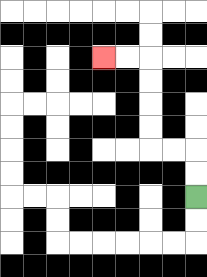{'start': '[8, 8]', 'end': '[4, 2]', 'path_directions': 'U,U,L,L,U,U,U,U,L,L', 'path_coordinates': '[[8, 8], [8, 7], [8, 6], [7, 6], [6, 6], [6, 5], [6, 4], [6, 3], [6, 2], [5, 2], [4, 2]]'}